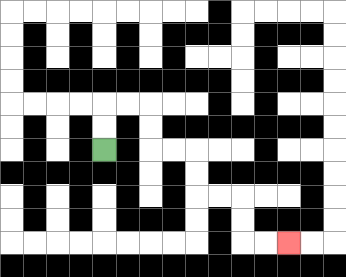{'start': '[4, 6]', 'end': '[12, 10]', 'path_directions': 'U,U,R,R,D,D,R,R,D,D,R,R,D,D,R,R', 'path_coordinates': '[[4, 6], [4, 5], [4, 4], [5, 4], [6, 4], [6, 5], [6, 6], [7, 6], [8, 6], [8, 7], [8, 8], [9, 8], [10, 8], [10, 9], [10, 10], [11, 10], [12, 10]]'}